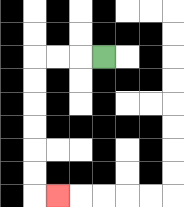{'start': '[4, 2]', 'end': '[2, 8]', 'path_directions': 'L,L,L,D,D,D,D,D,D,R', 'path_coordinates': '[[4, 2], [3, 2], [2, 2], [1, 2], [1, 3], [1, 4], [1, 5], [1, 6], [1, 7], [1, 8], [2, 8]]'}